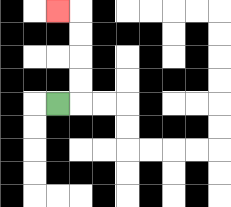{'start': '[2, 4]', 'end': '[2, 0]', 'path_directions': 'R,U,U,U,U,L', 'path_coordinates': '[[2, 4], [3, 4], [3, 3], [3, 2], [3, 1], [3, 0], [2, 0]]'}